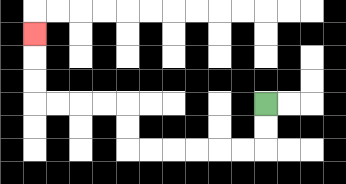{'start': '[11, 4]', 'end': '[1, 1]', 'path_directions': 'D,D,L,L,L,L,L,L,U,U,L,L,L,L,U,U,U', 'path_coordinates': '[[11, 4], [11, 5], [11, 6], [10, 6], [9, 6], [8, 6], [7, 6], [6, 6], [5, 6], [5, 5], [5, 4], [4, 4], [3, 4], [2, 4], [1, 4], [1, 3], [1, 2], [1, 1]]'}